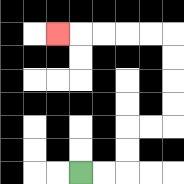{'start': '[3, 7]', 'end': '[2, 1]', 'path_directions': 'R,R,U,U,R,R,U,U,U,U,L,L,L,L,L', 'path_coordinates': '[[3, 7], [4, 7], [5, 7], [5, 6], [5, 5], [6, 5], [7, 5], [7, 4], [7, 3], [7, 2], [7, 1], [6, 1], [5, 1], [4, 1], [3, 1], [2, 1]]'}